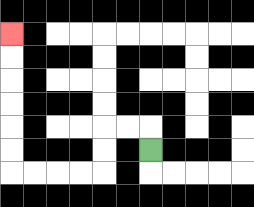{'start': '[6, 6]', 'end': '[0, 1]', 'path_directions': 'U,L,L,D,D,L,L,L,L,U,U,U,U,U,U', 'path_coordinates': '[[6, 6], [6, 5], [5, 5], [4, 5], [4, 6], [4, 7], [3, 7], [2, 7], [1, 7], [0, 7], [0, 6], [0, 5], [0, 4], [0, 3], [0, 2], [0, 1]]'}